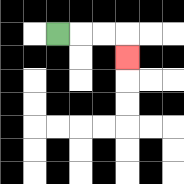{'start': '[2, 1]', 'end': '[5, 2]', 'path_directions': 'R,R,R,D', 'path_coordinates': '[[2, 1], [3, 1], [4, 1], [5, 1], [5, 2]]'}